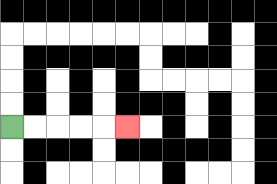{'start': '[0, 5]', 'end': '[5, 5]', 'path_directions': 'R,R,R,R,R', 'path_coordinates': '[[0, 5], [1, 5], [2, 5], [3, 5], [4, 5], [5, 5]]'}